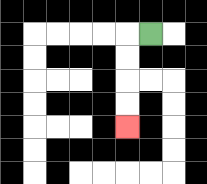{'start': '[6, 1]', 'end': '[5, 5]', 'path_directions': 'L,D,D,D,D', 'path_coordinates': '[[6, 1], [5, 1], [5, 2], [5, 3], [5, 4], [5, 5]]'}